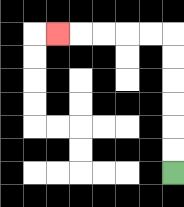{'start': '[7, 7]', 'end': '[2, 1]', 'path_directions': 'U,U,U,U,U,U,L,L,L,L,L', 'path_coordinates': '[[7, 7], [7, 6], [7, 5], [7, 4], [7, 3], [7, 2], [7, 1], [6, 1], [5, 1], [4, 1], [3, 1], [2, 1]]'}